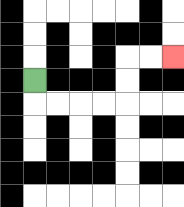{'start': '[1, 3]', 'end': '[7, 2]', 'path_directions': 'D,R,R,R,R,U,U,R,R', 'path_coordinates': '[[1, 3], [1, 4], [2, 4], [3, 4], [4, 4], [5, 4], [5, 3], [5, 2], [6, 2], [7, 2]]'}